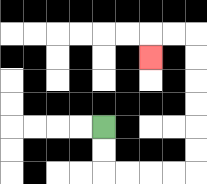{'start': '[4, 5]', 'end': '[6, 2]', 'path_directions': 'D,D,R,R,R,R,U,U,U,U,U,U,L,L,D', 'path_coordinates': '[[4, 5], [4, 6], [4, 7], [5, 7], [6, 7], [7, 7], [8, 7], [8, 6], [8, 5], [8, 4], [8, 3], [8, 2], [8, 1], [7, 1], [6, 1], [6, 2]]'}